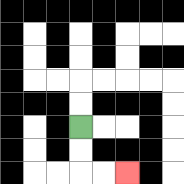{'start': '[3, 5]', 'end': '[5, 7]', 'path_directions': 'D,D,R,R', 'path_coordinates': '[[3, 5], [3, 6], [3, 7], [4, 7], [5, 7]]'}